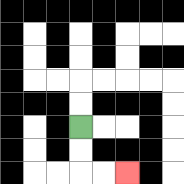{'start': '[3, 5]', 'end': '[5, 7]', 'path_directions': 'D,D,R,R', 'path_coordinates': '[[3, 5], [3, 6], [3, 7], [4, 7], [5, 7]]'}